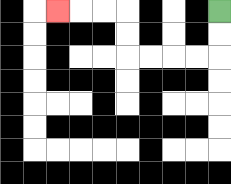{'start': '[9, 0]', 'end': '[2, 0]', 'path_directions': 'D,D,L,L,L,L,U,U,L,L,L', 'path_coordinates': '[[9, 0], [9, 1], [9, 2], [8, 2], [7, 2], [6, 2], [5, 2], [5, 1], [5, 0], [4, 0], [3, 0], [2, 0]]'}